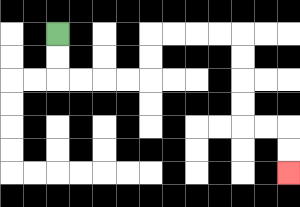{'start': '[2, 1]', 'end': '[12, 7]', 'path_directions': 'D,D,R,R,R,R,U,U,R,R,R,R,D,D,D,D,R,R,D,D', 'path_coordinates': '[[2, 1], [2, 2], [2, 3], [3, 3], [4, 3], [5, 3], [6, 3], [6, 2], [6, 1], [7, 1], [8, 1], [9, 1], [10, 1], [10, 2], [10, 3], [10, 4], [10, 5], [11, 5], [12, 5], [12, 6], [12, 7]]'}